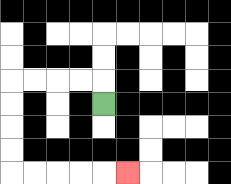{'start': '[4, 4]', 'end': '[5, 7]', 'path_directions': 'U,L,L,L,L,D,D,D,D,R,R,R,R,R', 'path_coordinates': '[[4, 4], [4, 3], [3, 3], [2, 3], [1, 3], [0, 3], [0, 4], [0, 5], [0, 6], [0, 7], [1, 7], [2, 7], [3, 7], [4, 7], [5, 7]]'}